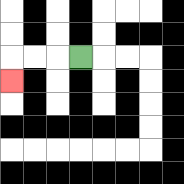{'start': '[3, 2]', 'end': '[0, 3]', 'path_directions': 'L,L,L,D', 'path_coordinates': '[[3, 2], [2, 2], [1, 2], [0, 2], [0, 3]]'}